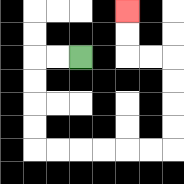{'start': '[3, 2]', 'end': '[5, 0]', 'path_directions': 'L,L,D,D,D,D,R,R,R,R,R,R,U,U,U,U,L,L,U,U', 'path_coordinates': '[[3, 2], [2, 2], [1, 2], [1, 3], [1, 4], [1, 5], [1, 6], [2, 6], [3, 6], [4, 6], [5, 6], [6, 6], [7, 6], [7, 5], [7, 4], [7, 3], [7, 2], [6, 2], [5, 2], [5, 1], [5, 0]]'}